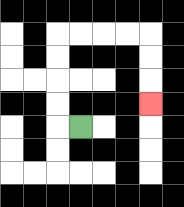{'start': '[3, 5]', 'end': '[6, 4]', 'path_directions': 'L,U,U,U,U,R,R,R,R,D,D,D', 'path_coordinates': '[[3, 5], [2, 5], [2, 4], [2, 3], [2, 2], [2, 1], [3, 1], [4, 1], [5, 1], [6, 1], [6, 2], [6, 3], [6, 4]]'}